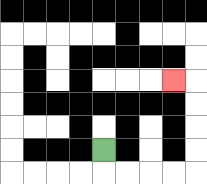{'start': '[4, 6]', 'end': '[7, 3]', 'path_directions': 'D,R,R,R,R,U,U,U,U,L', 'path_coordinates': '[[4, 6], [4, 7], [5, 7], [6, 7], [7, 7], [8, 7], [8, 6], [8, 5], [8, 4], [8, 3], [7, 3]]'}